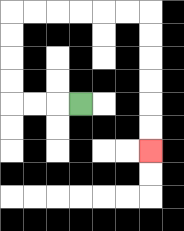{'start': '[3, 4]', 'end': '[6, 6]', 'path_directions': 'L,L,L,U,U,U,U,R,R,R,R,R,R,D,D,D,D,D,D', 'path_coordinates': '[[3, 4], [2, 4], [1, 4], [0, 4], [0, 3], [0, 2], [0, 1], [0, 0], [1, 0], [2, 0], [3, 0], [4, 0], [5, 0], [6, 0], [6, 1], [6, 2], [6, 3], [6, 4], [6, 5], [6, 6]]'}